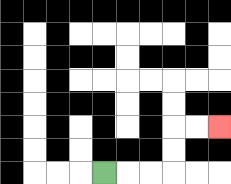{'start': '[4, 7]', 'end': '[9, 5]', 'path_directions': 'R,R,R,U,U,R,R', 'path_coordinates': '[[4, 7], [5, 7], [6, 7], [7, 7], [7, 6], [7, 5], [8, 5], [9, 5]]'}